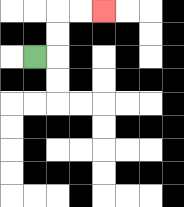{'start': '[1, 2]', 'end': '[4, 0]', 'path_directions': 'R,U,U,R,R', 'path_coordinates': '[[1, 2], [2, 2], [2, 1], [2, 0], [3, 0], [4, 0]]'}